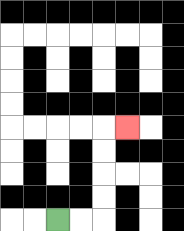{'start': '[2, 9]', 'end': '[5, 5]', 'path_directions': 'R,R,U,U,U,U,R', 'path_coordinates': '[[2, 9], [3, 9], [4, 9], [4, 8], [4, 7], [4, 6], [4, 5], [5, 5]]'}